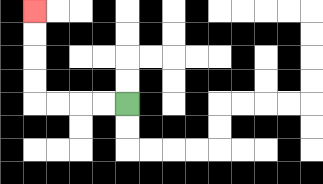{'start': '[5, 4]', 'end': '[1, 0]', 'path_directions': 'L,L,L,L,U,U,U,U', 'path_coordinates': '[[5, 4], [4, 4], [3, 4], [2, 4], [1, 4], [1, 3], [1, 2], [1, 1], [1, 0]]'}